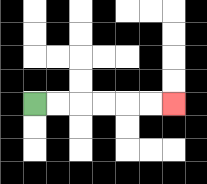{'start': '[1, 4]', 'end': '[7, 4]', 'path_directions': 'R,R,R,R,R,R', 'path_coordinates': '[[1, 4], [2, 4], [3, 4], [4, 4], [5, 4], [6, 4], [7, 4]]'}